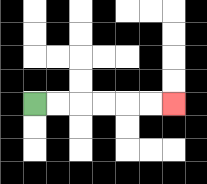{'start': '[1, 4]', 'end': '[7, 4]', 'path_directions': 'R,R,R,R,R,R', 'path_coordinates': '[[1, 4], [2, 4], [3, 4], [4, 4], [5, 4], [6, 4], [7, 4]]'}